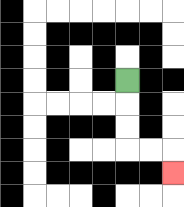{'start': '[5, 3]', 'end': '[7, 7]', 'path_directions': 'D,D,D,R,R,D', 'path_coordinates': '[[5, 3], [5, 4], [5, 5], [5, 6], [6, 6], [7, 6], [7, 7]]'}